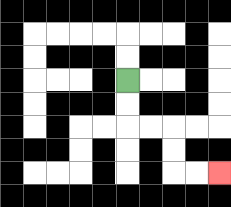{'start': '[5, 3]', 'end': '[9, 7]', 'path_directions': 'D,D,R,R,D,D,R,R', 'path_coordinates': '[[5, 3], [5, 4], [5, 5], [6, 5], [7, 5], [7, 6], [7, 7], [8, 7], [9, 7]]'}